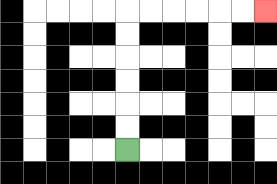{'start': '[5, 6]', 'end': '[11, 0]', 'path_directions': 'U,U,U,U,U,U,R,R,R,R,R,R', 'path_coordinates': '[[5, 6], [5, 5], [5, 4], [5, 3], [5, 2], [5, 1], [5, 0], [6, 0], [7, 0], [8, 0], [9, 0], [10, 0], [11, 0]]'}